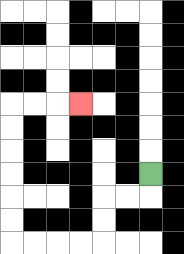{'start': '[6, 7]', 'end': '[3, 4]', 'path_directions': 'D,L,L,D,D,L,L,L,L,U,U,U,U,U,U,R,R,R', 'path_coordinates': '[[6, 7], [6, 8], [5, 8], [4, 8], [4, 9], [4, 10], [3, 10], [2, 10], [1, 10], [0, 10], [0, 9], [0, 8], [0, 7], [0, 6], [0, 5], [0, 4], [1, 4], [2, 4], [3, 4]]'}